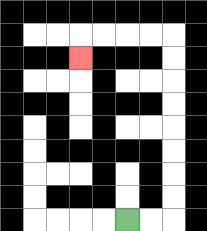{'start': '[5, 9]', 'end': '[3, 2]', 'path_directions': 'R,R,U,U,U,U,U,U,U,U,L,L,L,L,D', 'path_coordinates': '[[5, 9], [6, 9], [7, 9], [7, 8], [7, 7], [7, 6], [7, 5], [7, 4], [7, 3], [7, 2], [7, 1], [6, 1], [5, 1], [4, 1], [3, 1], [3, 2]]'}